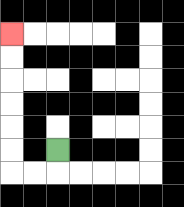{'start': '[2, 6]', 'end': '[0, 1]', 'path_directions': 'D,L,L,U,U,U,U,U,U', 'path_coordinates': '[[2, 6], [2, 7], [1, 7], [0, 7], [0, 6], [0, 5], [0, 4], [0, 3], [0, 2], [0, 1]]'}